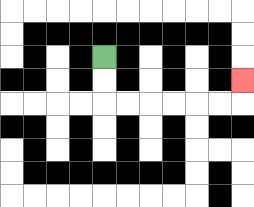{'start': '[4, 2]', 'end': '[10, 3]', 'path_directions': 'D,D,R,R,R,R,R,R,U', 'path_coordinates': '[[4, 2], [4, 3], [4, 4], [5, 4], [6, 4], [7, 4], [8, 4], [9, 4], [10, 4], [10, 3]]'}